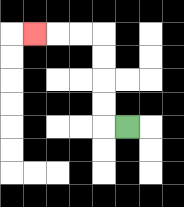{'start': '[5, 5]', 'end': '[1, 1]', 'path_directions': 'L,U,U,U,U,L,L,L', 'path_coordinates': '[[5, 5], [4, 5], [4, 4], [4, 3], [4, 2], [4, 1], [3, 1], [2, 1], [1, 1]]'}